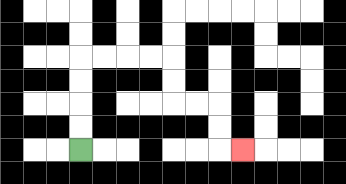{'start': '[3, 6]', 'end': '[10, 6]', 'path_directions': 'U,U,U,U,R,R,R,R,D,D,R,R,D,D,R', 'path_coordinates': '[[3, 6], [3, 5], [3, 4], [3, 3], [3, 2], [4, 2], [5, 2], [6, 2], [7, 2], [7, 3], [7, 4], [8, 4], [9, 4], [9, 5], [9, 6], [10, 6]]'}